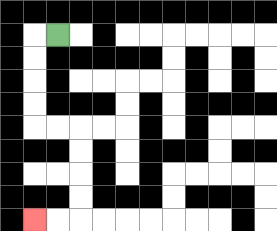{'start': '[2, 1]', 'end': '[1, 9]', 'path_directions': 'L,D,D,D,D,R,R,D,D,D,D,L,L', 'path_coordinates': '[[2, 1], [1, 1], [1, 2], [1, 3], [1, 4], [1, 5], [2, 5], [3, 5], [3, 6], [3, 7], [3, 8], [3, 9], [2, 9], [1, 9]]'}